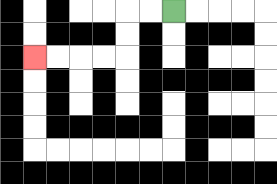{'start': '[7, 0]', 'end': '[1, 2]', 'path_directions': 'L,L,D,D,L,L,L,L', 'path_coordinates': '[[7, 0], [6, 0], [5, 0], [5, 1], [5, 2], [4, 2], [3, 2], [2, 2], [1, 2]]'}